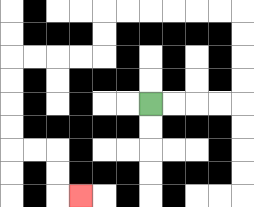{'start': '[6, 4]', 'end': '[3, 8]', 'path_directions': 'R,R,R,R,U,U,U,U,L,L,L,L,L,L,D,D,L,L,L,L,D,D,D,D,R,R,D,D,R', 'path_coordinates': '[[6, 4], [7, 4], [8, 4], [9, 4], [10, 4], [10, 3], [10, 2], [10, 1], [10, 0], [9, 0], [8, 0], [7, 0], [6, 0], [5, 0], [4, 0], [4, 1], [4, 2], [3, 2], [2, 2], [1, 2], [0, 2], [0, 3], [0, 4], [0, 5], [0, 6], [1, 6], [2, 6], [2, 7], [2, 8], [3, 8]]'}